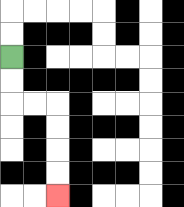{'start': '[0, 2]', 'end': '[2, 8]', 'path_directions': 'D,D,R,R,D,D,D,D', 'path_coordinates': '[[0, 2], [0, 3], [0, 4], [1, 4], [2, 4], [2, 5], [2, 6], [2, 7], [2, 8]]'}